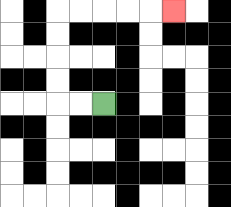{'start': '[4, 4]', 'end': '[7, 0]', 'path_directions': 'L,L,U,U,U,U,R,R,R,R,R', 'path_coordinates': '[[4, 4], [3, 4], [2, 4], [2, 3], [2, 2], [2, 1], [2, 0], [3, 0], [4, 0], [5, 0], [6, 0], [7, 0]]'}